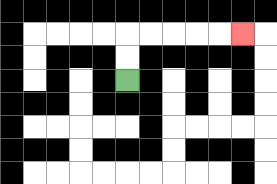{'start': '[5, 3]', 'end': '[10, 1]', 'path_directions': 'U,U,R,R,R,R,R', 'path_coordinates': '[[5, 3], [5, 2], [5, 1], [6, 1], [7, 1], [8, 1], [9, 1], [10, 1]]'}